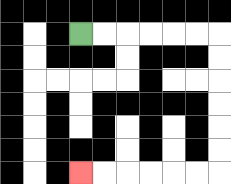{'start': '[3, 1]', 'end': '[3, 7]', 'path_directions': 'R,R,R,R,R,R,D,D,D,D,D,D,L,L,L,L,L,L', 'path_coordinates': '[[3, 1], [4, 1], [5, 1], [6, 1], [7, 1], [8, 1], [9, 1], [9, 2], [9, 3], [9, 4], [9, 5], [9, 6], [9, 7], [8, 7], [7, 7], [6, 7], [5, 7], [4, 7], [3, 7]]'}